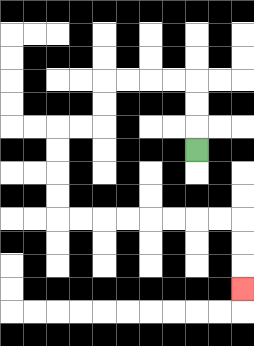{'start': '[8, 6]', 'end': '[10, 12]', 'path_directions': 'U,U,U,L,L,L,L,D,D,L,L,D,D,D,D,R,R,R,R,R,R,R,R,D,D,D', 'path_coordinates': '[[8, 6], [8, 5], [8, 4], [8, 3], [7, 3], [6, 3], [5, 3], [4, 3], [4, 4], [4, 5], [3, 5], [2, 5], [2, 6], [2, 7], [2, 8], [2, 9], [3, 9], [4, 9], [5, 9], [6, 9], [7, 9], [8, 9], [9, 9], [10, 9], [10, 10], [10, 11], [10, 12]]'}